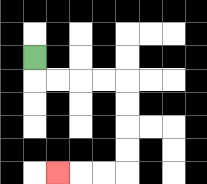{'start': '[1, 2]', 'end': '[2, 7]', 'path_directions': 'D,R,R,R,R,D,D,D,D,L,L,L', 'path_coordinates': '[[1, 2], [1, 3], [2, 3], [3, 3], [4, 3], [5, 3], [5, 4], [5, 5], [5, 6], [5, 7], [4, 7], [3, 7], [2, 7]]'}